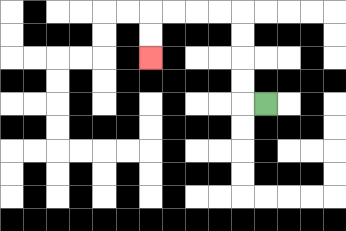{'start': '[11, 4]', 'end': '[6, 2]', 'path_directions': 'L,U,U,U,U,L,L,L,L,D,D', 'path_coordinates': '[[11, 4], [10, 4], [10, 3], [10, 2], [10, 1], [10, 0], [9, 0], [8, 0], [7, 0], [6, 0], [6, 1], [6, 2]]'}